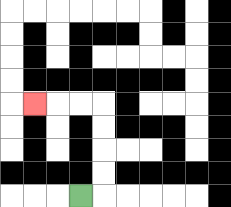{'start': '[3, 8]', 'end': '[1, 4]', 'path_directions': 'R,U,U,U,U,L,L,L', 'path_coordinates': '[[3, 8], [4, 8], [4, 7], [4, 6], [4, 5], [4, 4], [3, 4], [2, 4], [1, 4]]'}